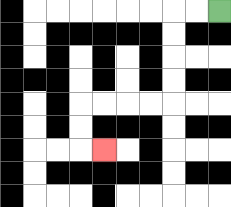{'start': '[9, 0]', 'end': '[4, 6]', 'path_directions': 'L,L,D,D,D,D,L,L,L,L,D,D,R', 'path_coordinates': '[[9, 0], [8, 0], [7, 0], [7, 1], [7, 2], [7, 3], [7, 4], [6, 4], [5, 4], [4, 4], [3, 4], [3, 5], [3, 6], [4, 6]]'}